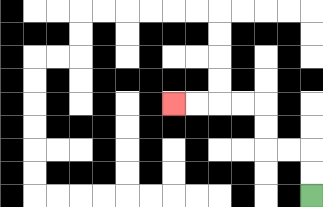{'start': '[13, 8]', 'end': '[7, 4]', 'path_directions': 'U,U,L,L,U,U,L,L,L,L', 'path_coordinates': '[[13, 8], [13, 7], [13, 6], [12, 6], [11, 6], [11, 5], [11, 4], [10, 4], [9, 4], [8, 4], [7, 4]]'}